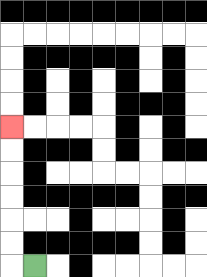{'start': '[1, 11]', 'end': '[0, 5]', 'path_directions': 'L,U,U,U,U,U,U', 'path_coordinates': '[[1, 11], [0, 11], [0, 10], [0, 9], [0, 8], [0, 7], [0, 6], [0, 5]]'}